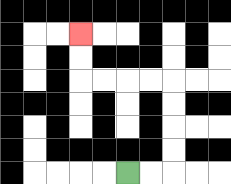{'start': '[5, 7]', 'end': '[3, 1]', 'path_directions': 'R,R,U,U,U,U,L,L,L,L,U,U', 'path_coordinates': '[[5, 7], [6, 7], [7, 7], [7, 6], [7, 5], [7, 4], [7, 3], [6, 3], [5, 3], [4, 3], [3, 3], [3, 2], [3, 1]]'}